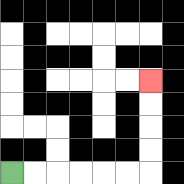{'start': '[0, 7]', 'end': '[6, 3]', 'path_directions': 'R,R,R,R,R,R,U,U,U,U', 'path_coordinates': '[[0, 7], [1, 7], [2, 7], [3, 7], [4, 7], [5, 7], [6, 7], [6, 6], [6, 5], [6, 4], [6, 3]]'}